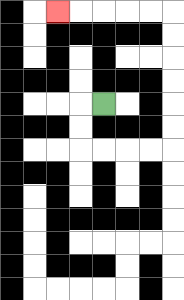{'start': '[4, 4]', 'end': '[2, 0]', 'path_directions': 'L,D,D,R,R,R,R,U,U,U,U,U,U,L,L,L,L,L', 'path_coordinates': '[[4, 4], [3, 4], [3, 5], [3, 6], [4, 6], [5, 6], [6, 6], [7, 6], [7, 5], [7, 4], [7, 3], [7, 2], [7, 1], [7, 0], [6, 0], [5, 0], [4, 0], [3, 0], [2, 0]]'}